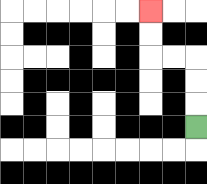{'start': '[8, 5]', 'end': '[6, 0]', 'path_directions': 'U,U,U,L,L,U,U', 'path_coordinates': '[[8, 5], [8, 4], [8, 3], [8, 2], [7, 2], [6, 2], [6, 1], [6, 0]]'}